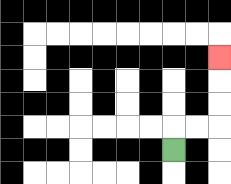{'start': '[7, 6]', 'end': '[9, 2]', 'path_directions': 'U,R,R,U,U,U', 'path_coordinates': '[[7, 6], [7, 5], [8, 5], [9, 5], [9, 4], [9, 3], [9, 2]]'}